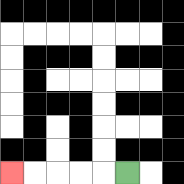{'start': '[5, 7]', 'end': '[0, 7]', 'path_directions': 'L,L,L,L,L', 'path_coordinates': '[[5, 7], [4, 7], [3, 7], [2, 7], [1, 7], [0, 7]]'}